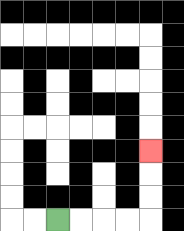{'start': '[2, 9]', 'end': '[6, 6]', 'path_directions': 'R,R,R,R,U,U,U', 'path_coordinates': '[[2, 9], [3, 9], [4, 9], [5, 9], [6, 9], [6, 8], [6, 7], [6, 6]]'}